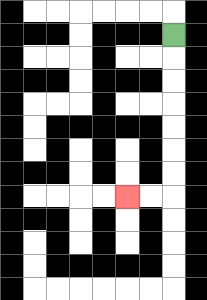{'start': '[7, 1]', 'end': '[5, 8]', 'path_directions': 'D,D,D,D,D,D,D,L,L', 'path_coordinates': '[[7, 1], [7, 2], [7, 3], [7, 4], [7, 5], [7, 6], [7, 7], [7, 8], [6, 8], [5, 8]]'}